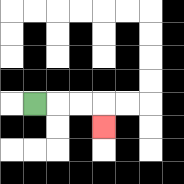{'start': '[1, 4]', 'end': '[4, 5]', 'path_directions': 'R,R,R,D', 'path_coordinates': '[[1, 4], [2, 4], [3, 4], [4, 4], [4, 5]]'}